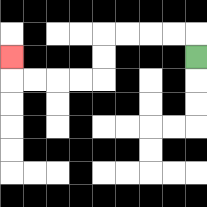{'start': '[8, 2]', 'end': '[0, 2]', 'path_directions': 'U,L,L,L,L,D,D,L,L,L,L,U', 'path_coordinates': '[[8, 2], [8, 1], [7, 1], [6, 1], [5, 1], [4, 1], [4, 2], [4, 3], [3, 3], [2, 3], [1, 3], [0, 3], [0, 2]]'}